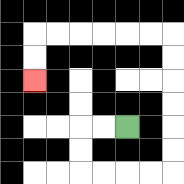{'start': '[5, 5]', 'end': '[1, 3]', 'path_directions': 'L,L,D,D,R,R,R,R,U,U,U,U,U,U,L,L,L,L,L,L,D,D', 'path_coordinates': '[[5, 5], [4, 5], [3, 5], [3, 6], [3, 7], [4, 7], [5, 7], [6, 7], [7, 7], [7, 6], [7, 5], [7, 4], [7, 3], [7, 2], [7, 1], [6, 1], [5, 1], [4, 1], [3, 1], [2, 1], [1, 1], [1, 2], [1, 3]]'}